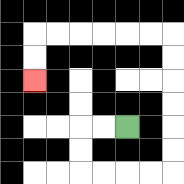{'start': '[5, 5]', 'end': '[1, 3]', 'path_directions': 'L,L,D,D,R,R,R,R,U,U,U,U,U,U,L,L,L,L,L,L,D,D', 'path_coordinates': '[[5, 5], [4, 5], [3, 5], [3, 6], [3, 7], [4, 7], [5, 7], [6, 7], [7, 7], [7, 6], [7, 5], [7, 4], [7, 3], [7, 2], [7, 1], [6, 1], [5, 1], [4, 1], [3, 1], [2, 1], [1, 1], [1, 2], [1, 3]]'}